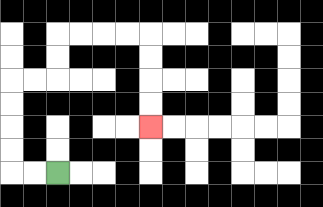{'start': '[2, 7]', 'end': '[6, 5]', 'path_directions': 'L,L,U,U,U,U,R,R,U,U,R,R,R,R,D,D,D,D', 'path_coordinates': '[[2, 7], [1, 7], [0, 7], [0, 6], [0, 5], [0, 4], [0, 3], [1, 3], [2, 3], [2, 2], [2, 1], [3, 1], [4, 1], [5, 1], [6, 1], [6, 2], [6, 3], [6, 4], [6, 5]]'}